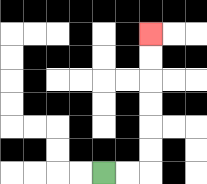{'start': '[4, 7]', 'end': '[6, 1]', 'path_directions': 'R,R,U,U,U,U,U,U', 'path_coordinates': '[[4, 7], [5, 7], [6, 7], [6, 6], [6, 5], [6, 4], [6, 3], [6, 2], [6, 1]]'}